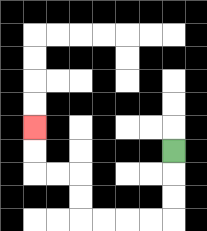{'start': '[7, 6]', 'end': '[1, 5]', 'path_directions': 'D,D,D,L,L,L,L,U,U,L,L,U,U', 'path_coordinates': '[[7, 6], [7, 7], [7, 8], [7, 9], [6, 9], [5, 9], [4, 9], [3, 9], [3, 8], [3, 7], [2, 7], [1, 7], [1, 6], [1, 5]]'}